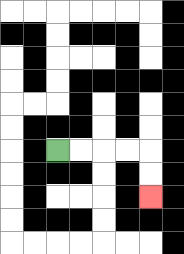{'start': '[2, 6]', 'end': '[6, 8]', 'path_directions': 'R,R,R,R,D,D', 'path_coordinates': '[[2, 6], [3, 6], [4, 6], [5, 6], [6, 6], [6, 7], [6, 8]]'}